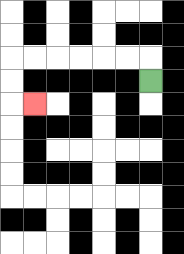{'start': '[6, 3]', 'end': '[1, 4]', 'path_directions': 'U,L,L,L,L,L,L,D,D,R', 'path_coordinates': '[[6, 3], [6, 2], [5, 2], [4, 2], [3, 2], [2, 2], [1, 2], [0, 2], [0, 3], [0, 4], [1, 4]]'}